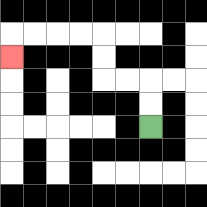{'start': '[6, 5]', 'end': '[0, 2]', 'path_directions': 'U,U,L,L,U,U,L,L,L,L,D', 'path_coordinates': '[[6, 5], [6, 4], [6, 3], [5, 3], [4, 3], [4, 2], [4, 1], [3, 1], [2, 1], [1, 1], [0, 1], [0, 2]]'}